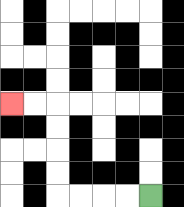{'start': '[6, 8]', 'end': '[0, 4]', 'path_directions': 'L,L,L,L,U,U,U,U,L,L', 'path_coordinates': '[[6, 8], [5, 8], [4, 8], [3, 8], [2, 8], [2, 7], [2, 6], [2, 5], [2, 4], [1, 4], [0, 4]]'}